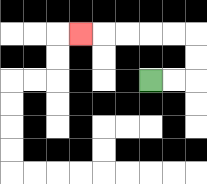{'start': '[6, 3]', 'end': '[3, 1]', 'path_directions': 'R,R,U,U,L,L,L,L,L', 'path_coordinates': '[[6, 3], [7, 3], [8, 3], [8, 2], [8, 1], [7, 1], [6, 1], [5, 1], [4, 1], [3, 1]]'}